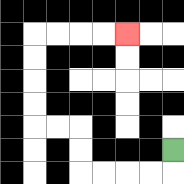{'start': '[7, 6]', 'end': '[5, 1]', 'path_directions': 'D,L,L,L,L,U,U,L,L,U,U,U,U,R,R,R,R', 'path_coordinates': '[[7, 6], [7, 7], [6, 7], [5, 7], [4, 7], [3, 7], [3, 6], [3, 5], [2, 5], [1, 5], [1, 4], [1, 3], [1, 2], [1, 1], [2, 1], [3, 1], [4, 1], [5, 1]]'}